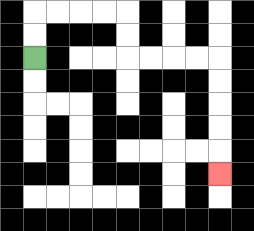{'start': '[1, 2]', 'end': '[9, 7]', 'path_directions': 'U,U,R,R,R,R,D,D,R,R,R,R,D,D,D,D,D', 'path_coordinates': '[[1, 2], [1, 1], [1, 0], [2, 0], [3, 0], [4, 0], [5, 0], [5, 1], [5, 2], [6, 2], [7, 2], [8, 2], [9, 2], [9, 3], [9, 4], [9, 5], [9, 6], [9, 7]]'}